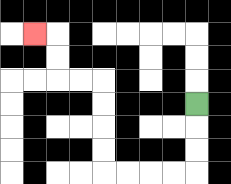{'start': '[8, 4]', 'end': '[1, 1]', 'path_directions': 'D,D,D,L,L,L,L,U,U,U,U,L,L,U,U,L', 'path_coordinates': '[[8, 4], [8, 5], [8, 6], [8, 7], [7, 7], [6, 7], [5, 7], [4, 7], [4, 6], [4, 5], [4, 4], [4, 3], [3, 3], [2, 3], [2, 2], [2, 1], [1, 1]]'}